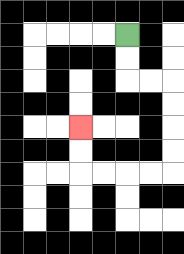{'start': '[5, 1]', 'end': '[3, 5]', 'path_directions': 'D,D,R,R,D,D,D,D,L,L,L,L,U,U', 'path_coordinates': '[[5, 1], [5, 2], [5, 3], [6, 3], [7, 3], [7, 4], [7, 5], [7, 6], [7, 7], [6, 7], [5, 7], [4, 7], [3, 7], [3, 6], [3, 5]]'}